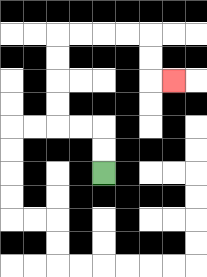{'start': '[4, 7]', 'end': '[7, 3]', 'path_directions': 'U,U,L,L,U,U,U,U,R,R,R,R,D,D,R', 'path_coordinates': '[[4, 7], [4, 6], [4, 5], [3, 5], [2, 5], [2, 4], [2, 3], [2, 2], [2, 1], [3, 1], [4, 1], [5, 1], [6, 1], [6, 2], [6, 3], [7, 3]]'}